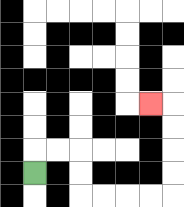{'start': '[1, 7]', 'end': '[6, 4]', 'path_directions': 'U,R,R,D,D,R,R,R,R,U,U,U,U,L', 'path_coordinates': '[[1, 7], [1, 6], [2, 6], [3, 6], [3, 7], [3, 8], [4, 8], [5, 8], [6, 8], [7, 8], [7, 7], [7, 6], [7, 5], [7, 4], [6, 4]]'}